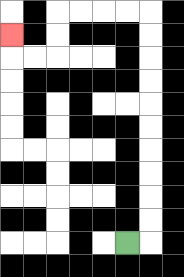{'start': '[5, 10]', 'end': '[0, 1]', 'path_directions': 'R,U,U,U,U,U,U,U,U,U,U,L,L,L,L,D,D,L,L,U', 'path_coordinates': '[[5, 10], [6, 10], [6, 9], [6, 8], [6, 7], [6, 6], [6, 5], [6, 4], [6, 3], [6, 2], [6, 1], [6, 0], [5, 0], [4, 0], [3, 0], [2, 0], [2, 1], [2, 2], [1, 2], [0, 2], [0, 1]]'}